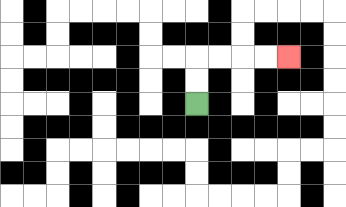{'start': '[8, 4]', 'end': '[12, 2]', 'path_directions': 'U,U,R,R,R,R', 'path_coordinates': '[[8, 4], [8, 3], [8, 2], [9, 2], [10, 2], [11, 2], [12, 2]]'}